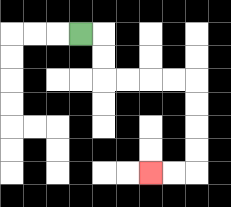{'start': '[3, 1]', 'end': '[6, 7]', 'path_directions': 'R,D,D,R,R,R,R,D,D,D,D,L,L', 'path_coordinates': '[[3, 1], [4, 1], [4, 2], [4, 3], [5, 3], [6, 3], [7, 3], [8, 3], [8, 4], [8, 5], [8, 6], [8, 7], [7, 7], [6, 7]]'}